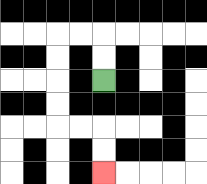{'start': '[4, 3]', 'end': '[4, 7]', 'path_directions': 'U,U,L,L,D,D,D,D,R,R,D,D', 'path_coordinates': '[[4, 3], [4, 2], [4, 1], [3, 1], [2, 1], [2, 2], [2, 3], [2, 4], [2, 5], [3, 5], [4, 5], [4, 6], [4, 7]]'}